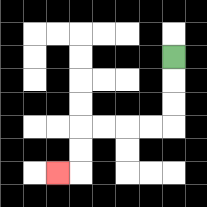{'start': '[7, 2]', 'end': '[2, 7]', 'path_directions': 'D,D,D,L,L,L,L,D,D,L', 'path_coordinates': '[[7, 2], [7, 3], [7, 4], [7, 5], [6, 5], [5, 5], [4, 5], [3, 5], [3, 6], [3, 7], [2, 7]]'}